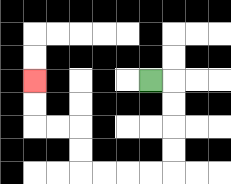{'start': '[6, 3]', 'end': '[1, 3]', 'path_directions': 'R,D,D,D,D,L,L,L,L,U,U,L,L,U,U', 'path_coordinates': '[[6, 3], [7, 3], [7, 4], [7, 5], [7, 6], [7, 7], [6, 7], [5, 7], [4, 7], [3, 7], [3, 6], [3, 5], [2, 5], [1, 5], [1, 4], [1, 3]]'}